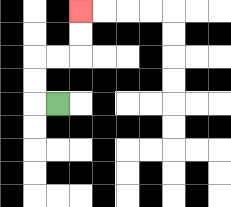{'start': '[2, 4]', 'end': '[3, 0]', 'path_directions': 'L,U,U,R,R,U,U', 'path_coordinates': '[[2, 4], [1, 4], [1, 3], [1, 2], [2, 2], [3, 2], [3, 1], [3, 0]]'}